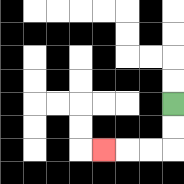{'start': '[7, 4]', 'end': '[4, 6]', 'path_directions': 'D,D,L,L,L', 'path_coordinates': '[[7, 4], [7, 5], [7, 6], [6, 6], [5, 6], [4, 6]]'}